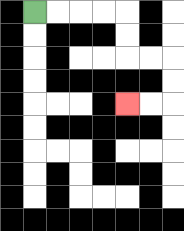{'start': '[1, 0]', 'end': '[5, 4]', 'path_directions': 'R,R,R,R,D,D,R,R,D,D,L,L', 'path_coordinates': '[[1, 0], [2, 0], [3, 0], [4, 0], [5, 0], [5, 1], [5, 2], [6, 2], [7, 2], [7, 3], [7, 4], [6, 4], [5, 4]]'}